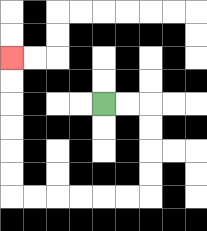{'start': '[4, 4]', 'end': '[0, 2]', 'path_directions': 'R,R,D,D,D,D,L,L,L,L,L,L,U,U,U,U,U,U', 'path_coordinates': '[[4, 4], [5, 4], [6, 4], [6, 5], [6, 6], [6, 7], [6, 8], [5, 8], [4, 8], [3, 8], [2, 8], [1, 8], [0, 8], [0, 7], [0, 6], [0, 5], [0, 4], [0, 3], [0, 2]]'}